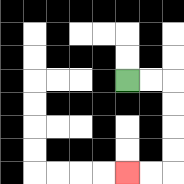{'start': '[5, 3]', 'end': '[5, 7]', 'path_directions': 'R,R,D,D,D,D,L,L', 'path_coordinates': '[[5, 3], [6, 3], [7, 3], [7, 4], [7, 5], [7, 6], [7, 7], [6, 7], [5, 7]]'}